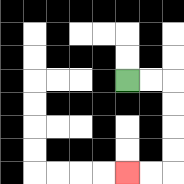{'start': '[5, 3]', 'end': '[5, 7]', 'path_directions': 'R,R,D,D,D,D,L,L', 'path_coordinates': '[[5, 3], [6, 3], [7, 3], [7, 4], [7, 5], [7, 6], [7, 7], [6, 7], [5, 7]]'}